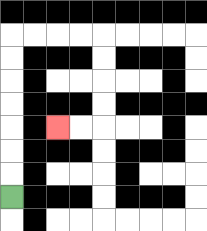{'start': '[0, 8]', 'end': '[2, 5]', 'path_directions': 'U,U,U,U,U,U,U,R,R,R,R,D,D,D,D,L,L', 'path_coordinates': '[[0, 8], [0, 7], [0, 6], [0, 5], [0, 4], [0, 3], [0, 2], [0, 1], [1, 1], [2, 1], [3, 1], [4, 1], [4, 2], [4, 3], [4, 4], [4, 5], [3, 5], [2, 5]]'}